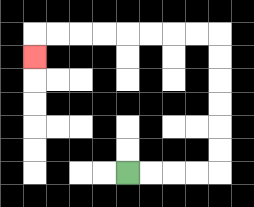{'start': '[5, 7]', 'end': '[1, 2]', 'path_directions': 'R,R,R,R,U,U,U,U,U,U,L,L,L,L,L,L,L,L,D', 'path_coordinates': '[[5, 7], [6, 7], [7, 7], [8, 7], [9, 7], [9, 6], [9, 5], [9, 4], [9, 3], [9, 2], [9, 1], [8, 1], [7, 1], [6, 1], [5, 1], [4, 1], [3, 1], [2, 1], [1, 1], [1, 2]]'}